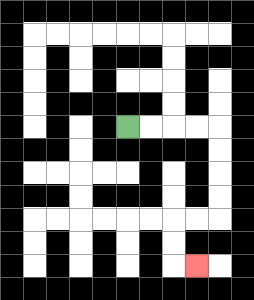{'start': '[5, 5]', 'end': '[8, 11]', 'path_directions': 'R,R,R,R,D,D,D,D,L,L,D,D,R', 'path_coordinates': '[[5, 5], [6, 5], [7, 5], [8, 5], [9, 5], [9, 6], [9, 7], [9, 8], [9, 9], [8, 9], [7, 9], [7, 10], [7, 11], [8, 11]]'}